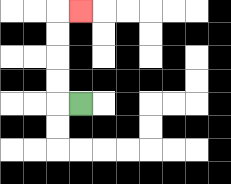{'start': '[3, 4]', 'end': '[3, 0]', 'path_directions': 'L,U,U,U,U,R', 'path_coordinates': '[[3, 4], [2, 4], [2, 3], [2, 2], [2, 1], [2, 0], [3, 0]]'}